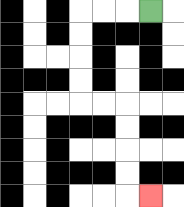{'start': '[6, 0]', 'end': '[6, 8]', 'path_directions': 'L,L,L,D,D,D,D,R,R,D,D,D,D,R', 'path_coordinates': '[[6, 0], [5, 0], [4, 0], [3, 0], [3, 1], [3, 2], [3, 3], [3, 4], [4, 4], [5, 4], [5, 5], [5, 6], [5, 7], [5, 8], [6, 8]]'}